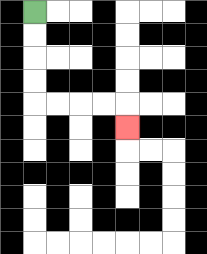{'start': '[1, 0]', 'end': '[5, 5]', 'path_directions': 'D,D,D,D,R,R,R,R,D', 'path_coordinates': '[[1, 0], [1, 1], [1, 2], [1, 3], [1, 4], [2, 4], [3, 4], [4, 4], [5, 4], [5, 5]]'}